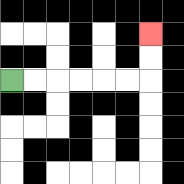{'start': '[0, 3]', 'end': '[6, 1]', 'path_directions': 'R,R,R,R,R,R,U,U', 'path_coordinates': '[[0, 3], [1, 3], [2, 3], [3, 3], [4, 3], [5, 3], [6, 3], [6, 2], [6, 1]]'}